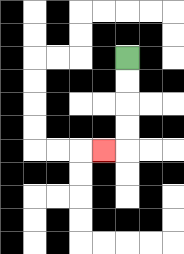{'start': '[5, 2]', 'end': '[4, 6]', 'path_directions': 'D,D,D,D,L', 'path_coordinates': '[[5, 2], [5, 3], [5, 4], [5, 5], [5, 6], [4, 6]]'}